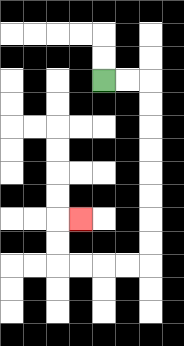{'start': '[4, 3]', 'end': '[3, 9]', 'path_directions': 'R,R,D,D,D,D,D,D,D,D,L,L,L,L,U,U,R', 'path_coordinates': '[[4, 3], [5, 3], [6, 3], [6, 4], [6, 5], [6, 6], [6, 7], [6, 8], [6, 9], [6, 10], [6, 11], [5, 11], [4, 11], [3, 11], [2, 11], [2, 10], [2, 9], [3, 9]]'}